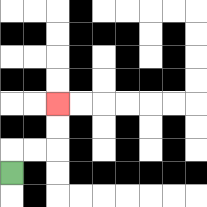{'start': '[0, 7]', 'end': '[2, 4]', 'path_directions': 'U,R,R,U,U', 'path_coordinates': '[[0, 7], [0, 6], [1, 6], [2, 6], [2, 5], [2, 4]]'}